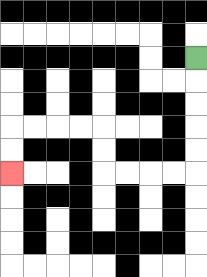{'start': '[8, 2]', 'end': '[0, 7]', 'path_directions': 'D,D,D,D,D,L,L,L,L,U,U,L,L,L,L,D,D', 'path_coordinates': '[[8, 2], [8, 3], [8, 4], [8, 5], [8, 6], [8, 7], [7, 7], [6, 7], [5, 7], [4, 7], [4, 6], [4, 5], [3, 5], [2, 5], [1, 5], [0, 5], [0, 6], [0, 7]]'}